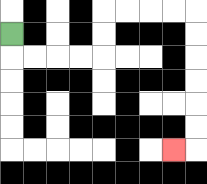{'start': '[0, 1]', 'end': '[7, 6]', 'path_directions': 'D,R,R,R,R,U,U,R,R,R,R,D,D,D,D,D,D,L', 'path_coordinates': '[[0, 1], [0, 2], [1, 2], [2, 2], [3, 2], [4, 2], [4, 1], [4, 0], [5, 0], [6, 0], [7, 0], [8, 0], [8, 1], [8, 2], [8, 3], [8, 4], [8, 5], [8, 6], [7, 6]]'}